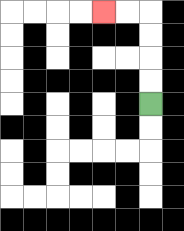{'start': '[6, 4]', 'end': '[4, 0]', 'path_directions': 'U,U,U,U,L,L', 'path_coordinates': '[[6, 4], [6, 3], [6, 2], [6, 1], [6, 0], [5, 0], [4, 0]]'}